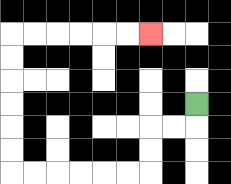{'start': '[8, 4]', 'end': '[6, 1]', 'path_directions': 'D,L,L,D,D,L,L,L,L,L,L,U,U,U,U,U,U,R,R,R,R,R,R', 'path_coordinates': '[[8, 4], [8, 5], [7, 5], [6, 5], [6, 6], [6, 7], [5, 7], [4, 7], [3, 7], [2, 7], [1, 7], [0, 7], [0, 6], [0, 5], [0, 4], [0, 3], [0, 2], [0, 1], [1, 1], [2, 1], [3, 1], [4, 1], [5, 1], [6, 1]]'}